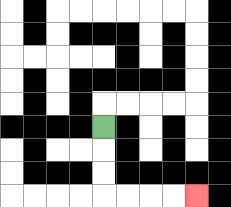{'start': '[4, 5]', 'end': '[8, 8]', 'path_directions': 'D,D,D,R,R,R,R', 'path_coordinates': '[[4, 5], [4, 6], [4, 7], [4, 8], [5, 8], [6, 8], [7, 8], [8, 8]]'}